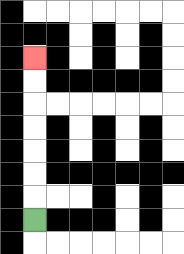{'start': '[1, 9]', 'end': '[1, 2]', 'path_directions': 'U,U,U,U,U,U,U', 'path_coordinates': '[[1, 9], [1, 8], [1, 7], [1, 6], [1, 5], [1, 4], [1, 3], [1, 2]]'}